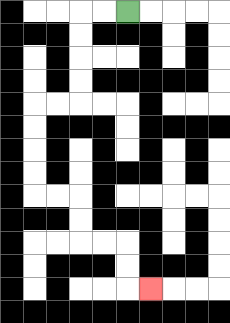{'start': '[5, 0]', 'end': '[6, 12]', 'path_directions': 'L,L,D,D,D,D,L,L,D,D,D,D,R,R,D,D,R,R,D,D,R', 'path_coordinates': '[[5, 0], [4, 0], [3, 0], [3, 1], [3, 2], [3, 3], [3, 4], [2, 4], [1, 4], [1, 5], [1, 6], [1, 7], [1, 8], [2, 8], [3, 8], [3, 9], [3, 10], [4, 10], [5, 10], [5, 11], [5, 12], [6, 12]]'}